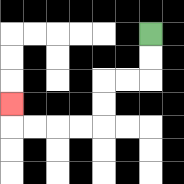{'start': '[6, 1]', 'end': '[0, 4]', 'path_directions': 'D,D,L,L,D,D,L,L,L,L,U', 'path_coordinates': '[[6, 1], [6, 2], [6, 3], [5, 3], [4, 3], [4, 4], [4, 5], [3, 5], [2, 5], [1, 5], [0, 5], [0, 4]]'}